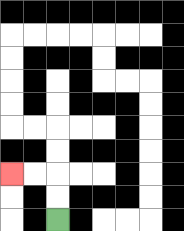{'start': '[2, 9]', 'end': '[0, 7]', 'path_directions': 'U,U,L,L', 'path_coordinates': '[[2, 9], [2, 8], [2, 7], [1, 7], [0, 7]]'}